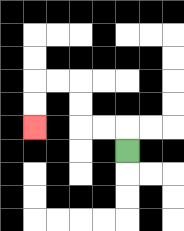{'start': '[5, 6]', 'end': '[1, 5]', 'path_directions': 'U,L,L,U,U,L,L,D,D', 'path_coordinates': '[[5, 6], [5, 5], [4, 5], [3, 5], [3, 4], [3, 3], [2, 3], [1, 3], [1, 4], [1, 5]]'}